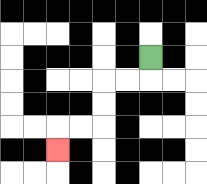{'start': '[6, 2]', 'end': '[2, 6]', 'path_directions': 'D,L,L,D,D,L,L,D', 'path_coordinates': '[[6, 2], [6, 3], [5, 3], [4, 3], [4, 4], [4, 5], [3, 5], [2, 5], [2, 6]]'}